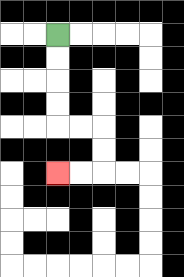{'start': '[2, 1]', 'end': '[2, 7]', 'path_directions': 'D,D,D,D,R,R,D,D,L,L', 'path_coordinates': '[[2, 1], [2, 2], [2, 3], [2, 4], [2, 5], [3, 5], [4, 5], [4, 6], [4, 7], [3, 7], [2, 7]]'}